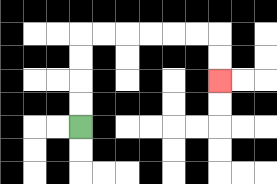{'start': '[3, 5]', 'end': '[9, 3]', 'path_directions': 'U,U,U,U,R,R,R,R,R,R,D,D', 'path_coordinates': '[[3, 5], [3, 4], [3, 3], [3, 2], [3, 1], [4, 1], [5, 1], [6, 1], [7, 1], [8, 1], [9, 1], [9, 2], [9, 3]]'}